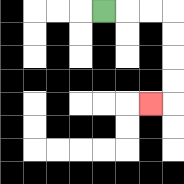{'start': '[4, 0]', 'end': '[6, 4]', 'path_directions': 'R,R,R,D,D,D,D,L', 'path_coordinates': '[[4, 0], [5, 0], [6, 0], [7, 0], [7, 1], [7, 2], [7, 3], [7, 4], [6, 4]]'}